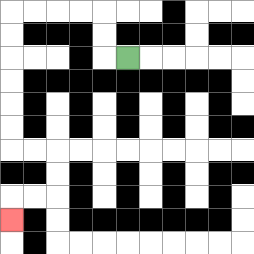{'start': '[5, 2]', 'end': '[0, 9]', 'path_directions': 'L,U,U,L,L,L,L,D,D,D,D,D,D,R,R,D,D,L,L,D', 'path_coordinates': '[[5, 2], [4, 2], [4, 1], [4, 0], [3, 0], [2, 0], [1, 0], [0, 0], [0, 1], [0, 2], [0, 3], [0, 4], [0, 5], [0, 6], [1, 6], [2, 6], [2, 7], [2, 8], [1, 8], [0, 8], [0, 9]]'}